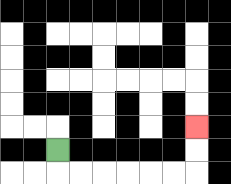{'start': '[2, 6]', 'end': '[8, 5]', 'path_directions': 'D,R,R,R,R,R,R,U,U', 'path_coordinates': '[[2, 6], [2, 7], [3, 7], [4, 7], [5, 7], [6, 7], [7, 7], [8, 7], [8, 6], [8, 5]]'}